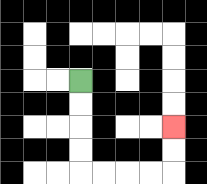{'start': '[3, 3]', 'end': '[7, 5]', 'path_directions': 'D,D,D,D,R,R,R,R,U,U', 'path_coordinates': '[[3, 3], [3, 4], [3, 5], [3, 6], [3, 7], [4, 7], [5, 7], [6, 7], [7, 7], [7, 6], [7, 5]]'}